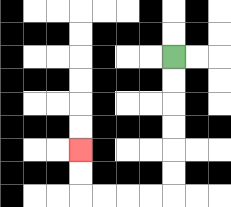{'start': '[7, 2]', 'end': '[3, 6]', 'path_directions': 'D,D,D,D,D,D,L,L,L,L,U,U', 'path_coordinates': '[[7, 2], [7, 3], [7, 4], [7, 5], [7, 6], [7, 7], [7, 8], [6, 8], [5, 8], [4, 8], [3, 8], [3, 7], [3, 6]]'}